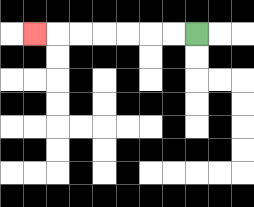{'start': '[8, 1]', 'end': '[1, 1]', 'path_directions': 'L,L,L,L,L,L,L', 'path_coordinates': '[[8, 1], [7, 1], [6, 1], [5, 1], [4, 1], [3, 1], [2, 1], [1, 1]]'}